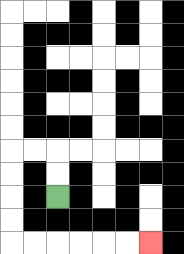{'start': '[2, 8]', 'end': '[6, 10]', 'path_directions': 'U,U,L,L,D,D,D,D,R,R,R,R,R,R', 'path_coordinates': '[[2, 8], [2, 7], [2, 6], [1, 6], [0, 6], [0, 7], [0, 8], [0, 9], [0, 10], [1, 10], [2, 10], [3, 10], [4, 10], [5, 10], [6, 10]]'}